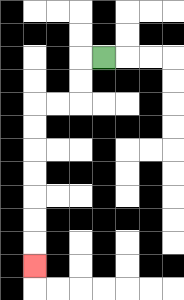{'start': '[4, 2]', 'end': '[1, 11]', 'path_directions': 'L,D,D,L,L,D,D,D,D,D,D,D', 'path_coordinates': '[[4, 2], [3, 2], [3, 3], [3, 4], [2, 4], [1, 4], [1, 5], [1, 6], [1, 7], [1, 8], [1, 9], [1, 10], [1, 11]]'}